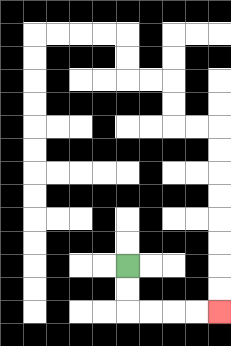{'start': '[5, 11]', 'end': '[9, 13]', 'path_directions': 'D,D,R,R,R,R', 'path_coordinates': '[[5, 11], [5, 12], [5, 13], [6, 13], [7, 13], [8, 13], [9, 13]]'}